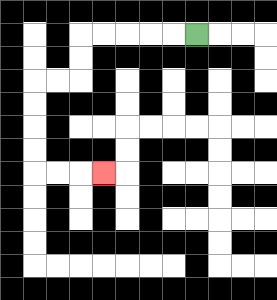{'start': '[8, 1]', 'end': '[4, 7]', 'path_directions': 'L,L,L,L,L,D,D,L,L,D,D,D,D,R,R,R', 'path_coordinates': '[[8, 1], [7, 1], [6, 1], [5, 1], [4, 1], [3, 1], [3, 2], [3, 3], [2, 3], [1, 3], [1, 4], [1, 5], [1, 6], [1, 7], [2, 7], [3, 7], [4, 7]]'}